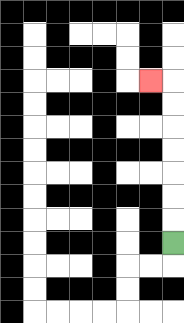{'start': '[7, 10]', 'end': '[6, 3]', 'path_directions': 'U,U,U,U,U,U,U,L', 'path_coordinates': '[[7, 10], [7, 9], [7, 8], [7, 7], [7, 6], [7, 5], [7, 4], [7, 3], [6, 3]]'}